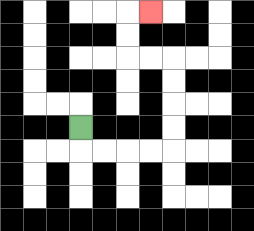{'start': '[3, 5]', 'end': '[6, 0]', 'path_directions': 'D,R,R,R,R,U,U,U,U,L,L,U,U,R', 'path_coordinates': '[[3, 5], [3, 6], [4, 6], [5, 6], [6, 6], [7, 6], [7, 5], [7, 4], [7, 3], [7, 2], [6, 2], [5, 2], [5, 1], [5, 0], [6, 0]]'}